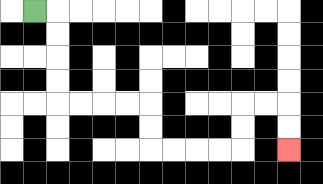{'start': '[1, 0]', 'end': '[12, 6]', 'path_directions': 'R,D,D,D,D,R,R,R,R,D,D,R,R,R,R,U,U,R,R,D,D', 'path_coordinates': '[[1, 0], [2, 0], [2, 1], [2, 2], [2, 3], [2, 4], [3, 4], [4, 4], [5, 4], [6, 4], [6, 5], [6, 6], [7, 6], [8, 6], [9, 6], [10, 6], [10, 5], [10, 4], [11, 4], [12, 4], [12, 5], [12, 6]]'}